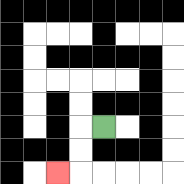{'start': '[4, 5]', 'end': '[2, 7]', 'path_directions': 'L,D,D,L', 'path_coordinates': '[[4, 5], [3, 5], [3, 6], [3, 7], [2, 7]]'}